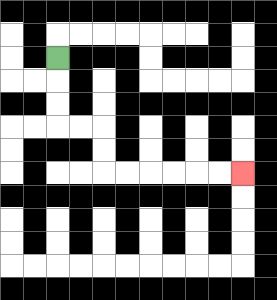{'start': '[2, 2]', 'end': '[10, 7]', 'path_directions': 'D,D,D,R,R,D,D,R,R,R,R,R,R', 'path_coordinates': '[[2, 2], [2, 3], [2, 4], [2, 5], [3, 5], [4, 5], [4, 6], [4, 7], [5, 7], [6, 7], [7, 7], [8, 7], [9, 7], [10, 7]]'}